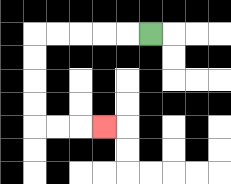{'start': '[6, 1]', 'end': '[4, 5]', 'path_directions': 'L,L,L,L,L,D,D,D,D,R,R,R', 'path_coordinates': '[[6, 1], [5, 1], [4, 1], [3, 1], [2, 1], [1, 1], [1, 2], [1, 3], [1, 4], [1, 5], [2, 5], [3, 5], [4, 5]]'}